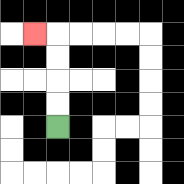{'start': '[2, 5]', 'end': '[1, 1]', 'path_directions': 'U,U,U,U,L', 'path_coordinates': '[[2, 5], [2, 4], [2, 3], [2, 2], [2, 1], [1, 1]]'}